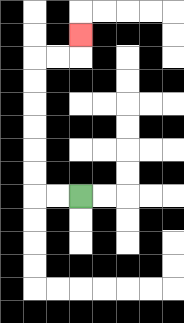{'start': '[3, 8]', 'end': '[3, 1]', 'path_directions': 'L,L,U,U,U,U,U,U,R,R,U', 'path_coordinates': '[[3, 8], [2, 8], [1, 8], [1, 7], [1, 6], [1, 5], [1, 4], [1, 3], [1, 2], [2, 2], [3, 2], [3, 1]]'}